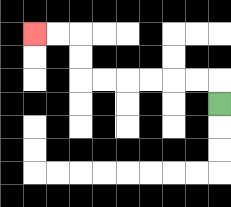{'start': '[9, 4]', 'end': '[1, 1]', 'path_directions': 'U,L,L,L,L,L,L,U,U,L,L', 'path_coordinates': '[[9, 4], [9, 3], [8, 3], [7, 3], [6, 3], [5, 3], [4, 3], [3, 3], [3, 2], [3, 1], [2, 1], [1, 1]]'}